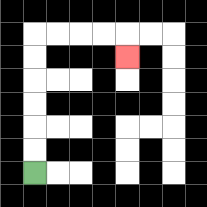{'start': '[1, 7]', 'end': '[5, 2]', 'path_directions': 'U,U,U,U,U,U,R,R,R,R,D', 'path_coordinates': '[[1, 7], [1, 6], [1, 5], [1, 4], [1, 3], [1, 2], [1, 1], [2, 1], [3, 1], [4, 1], [5, 1], [5, 2]]'}